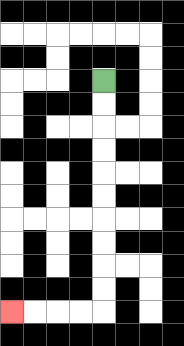{'start': '[4, 3]', 'end': '[0, 13]', 'path_directions': 'D,D,D,D,D,D,D,D,D,D,L,L,L,L', 'path_coordinates': '[[4, 3], [4, 4], [4, 5], [4, 6], [4, 7], [4, 8], [4, 9], [4, 10], [4, 11], [4, 12], [4, 13], [3, 13], [2, 13], [1, 13], [0, 13]]'}